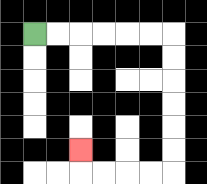{'start': '[1, 1]', 'end': '[3, 6]', 'path_directions': 'R,R,R,R,R,R,D,D,D,D,D,D,L,L,L,L,U', 'path_coordinates': '[[1, 1], [2, 1], [3, 1], [4, 1], [5, 1], [6, 1], [7, 1], [7, 2], [7, 3], [7, 4], [7, 5], [7, 6], [7, 7], [6, 7], [5, 7], [4, 7], [3, 7], [3, 6]]'}